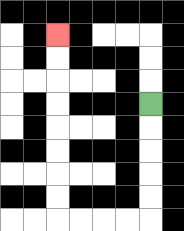{'start': '[6, 4]', 'end': '[2, 1]', 'path_directions': 'D,D,D,D,D,L,L,L,L,U,U,U,U,U,U,U,U', 'path_coordinates': '[[6, 4], [6, 5], [6, 6], [6, 7], [6, 8], [6, 9], [5, 9], [4, 9], [3, 9], [2, 9], [2, 8], [2, 7], [2, 6], [2, 5], [2, 4], [2, 3], [2, 2], [2, 1]]'}